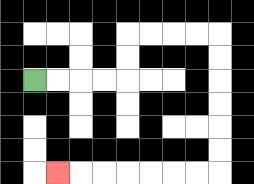{'start': '[1, 3]', 'end': '[2, 7]', 'path_directions': 'R,R,R,R,U,U,R,R,R,R,D,D,D,D,D,D,L,L,L,L,L,L,L', 'path_coordinates': '[[1, 3], [2, 3], [3, 3], [4, 3], [5, 3], [5, 2], [5, 1], [6, 1], [7, 1], [8, 1], [9, 1], [9, 2], [9, 3], [9, 4], [9, 5], [9, 6], [9, 7], [8, 7], [7, 7], [6, 7], [5, 7], [4, 7], [3, 7], [2, 7]]'}